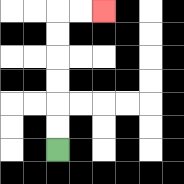{'start': '[2, 6]', 'end': '[4, 0]', 'path_directions': 'U,U,U,U,U,U,R,R', 'path_coordinates': '[[2, 6], [2, 5], [2, 4], [2, 3], [2, 2], [2, 1], [2, 0], [3, 0], [4, 0]]'}